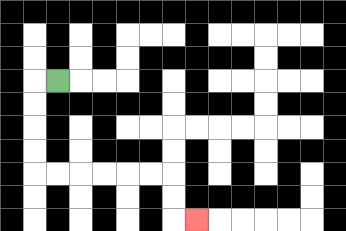{'start': '[2, 3]', 'end': '[8, 9]', 'path_directions': 'L,D,D,D,D,R,R,R,R,R,R,D,D,R', 'path_coordinates': '[[2, 3], [1, 3], [1, 4], [1, 5], [1, 6], [1, 7], [2, 7], [3, 7], [4, 7], [5, 7], [6, 7], [7, 7], [7, 8], [7, 9], [8, 9]]'}